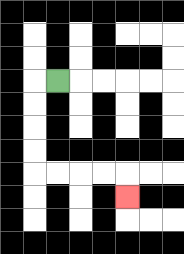{'start': '[2, 3]', 'end': '[5, 8]', 'path_directions': 'L,D,D,D,D,R,R,R,R,D', 'path_coordinates': '[[2, 3], [1, 3], [1, 4], [1, 5], [1, 6], [1, 7], [2, 7], [3, 7], [4, 7], [5, 7], [5, 8]]'}